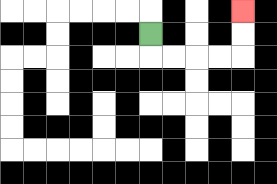{'start': '[6, 1]', 'end': '[10, 0]', 'path_directions': 'D,R,R,R,R,U,U', 'path_coordinates': '[[6, 1], [6, 2], [7, 2], [8, 2], [9, 2], [10, 2], [10, 1], [10, 0]]'}